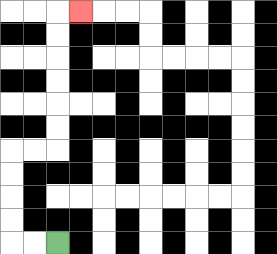{'start': '[2, 10]', 'end': '[3, 0]', 'path_directions': 'L,L,U,U,U,U,R,R,U,U,U,U,U,U,R', 'path_coordinates': '[[2, 10], [1, 10], [0, 10], [0, 9], [0, 8], [0, 7], [0, 6], [1, 6], [2, 6], [2, 5], [2, 4], [2, 3], [2, 2], [2, 1], [2, 0], [3, 0]]'}